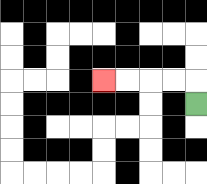{'start': '[8, 4]', 'end': '[4, 3]', 'path_directions': 'U,L,L,L,L', 'path_coordinates': '[[8, 4], [8, 3], [7, 3], [6, 3], [5, 3], [4, 3]]'}